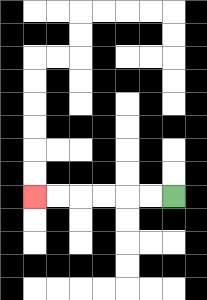{'start': '[7, 8]', 'end': '[1, 8]', 'path_directions': 'L,L,L,L,L,L', 'path_coordinates': '[[7, 8], [6, 8], [5, 8], [4, 8], [3, 8], [2, 8], [1, 8]]'}